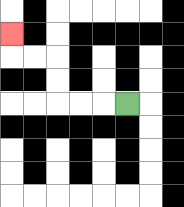{'start': '[5, 4]', 'end': '[0, 1]', 'path_directions': 'L,L,L,U,U,L,L,U', 'path_coordinates': '[[5, 4], [4, 4], [3, 4], [2, 4], [2, 3], [2, 2], [1, 2], [0, 2], [0, 1]]'}